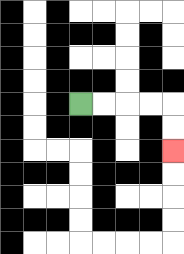{'start': '[3, 4]', 'end': '[7, 6]', 'path_directions': 'R,R,R,R,D,D', 'path_coordinates': '[[3, 4], [4, 4], [5, 4], [6, 4], [7, 4], [7, 5], [7, 6]]'}